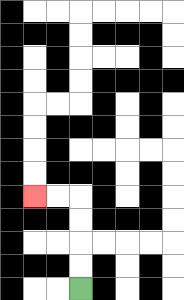{'start': '[3, 12]', 'end': '[1, 8]', 'path_directions': 'U,U,U,U,L,L', 'path_coordinates': '[[3, 12], [3, 11], [3, 10], [3, 9], [3, 8], [2, 8], [1, 8]]'}